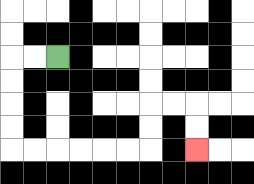{'start': '[2, 2]', 'end': '[8, 6]', 'path_directions': 'L,L,D,D,D,D,R,R,R,R,R,R,U,U,R,R,D,D', 'path_coordinates': '[[2, 2], [1, 2], [0, 2], [0, 3], [0, 4], [0, 5], [0, 6], [1, 6], [2, 6], [3, 6], [4, 6], [5, 6], [6, 6], [6, 5], [6, 4], [7, 4], [8, 4], [8, 5], [8, 6]]'}